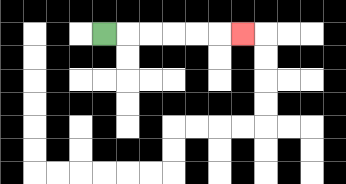{'start': '[4, 1]', 'end': '[10, 1]', 'path_directions': 'R,R,R,R,R,R', 'path_coordinates': '[[4, 1], [5, 1], [6, 1], [7, 1], [8, 1], [9, 1], [10, 1]]'}